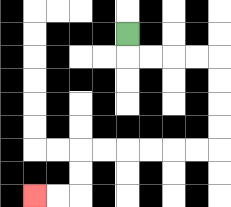{'start': '[5, 1]', 'end': '[1, 8]', 'path_directions': 'D,R,R,R,R,D,D,D,D,L,L,L,L,L,L,D,D,L,L', 'path_coordinates': '[[5, 1], [5, 2], [6, 2], [7, 2], [8, 2], [9, 2], [9, 3], [9, 4], [9, 5], [9, 6], [8, 6], [7, 6], [6, 6], [5, 6], [4, 6], [3, 6], [3, 7], [3, 8], [2, 8], [1, 8]]'}